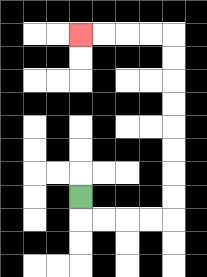{'start': '[3, 8]', 'end': '[3, 1]', 'path_directions': 'D,R,R,R,R,U,U,U,U,U,U,U,U,L,L,L,L', 'path_coordinates': '[[3, 8], [3, 9], [4, 9], [5, 9], [6, 9], [7, 9], [7, 8], [7, 7], [7, 6], [7, 5], [7, 4], [7, 3], [7, 2], [7, 1], [6, 1], [5, 1], [4, 1], [3, 1]]'}